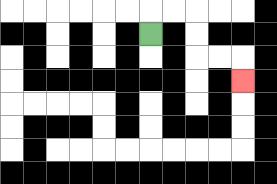{'start': '[6, 1]', 'end': '[10, 3]', 'path_directions': 'U,R,R,D,D,R,R,D', 'path_coordinates': '[[6, 1], [6, 0], [7, 0], [8, 0], [8, 1], [8, 2], [9, 2], [10, 2], [10, 3]]'}